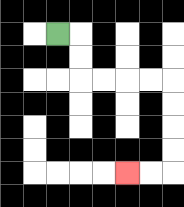{'start': '[2, 1]', 'end': '[5, 7]', 'path_directions': 'R,D,D,R,R,R,R,D,D,D,D,L,L', 'path_coordinates': '[[2, 1], [3, 1], [3, 2], [3, 3], [4, 3], [5, 3], [6, 3], [7, 3], [7, 4], [7, 5], [7, 6], [7, 7], [6, 7], [5, 7]]'}